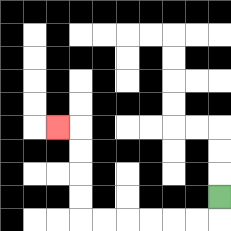{'start': '[9, 8]', 'end': '[2, 5]', 'path_directions': 'D,L,L,L,L,L,L,U,U,U,U,L', 'path_coordinates': '[[9, 8], [9, 9], [8, 9], [7, 9], [6, 9], [5, 9], [4, 9], [3, 9], [3, 8], [3, 7], [3, 6], [3, 5], [2, 5]]'}